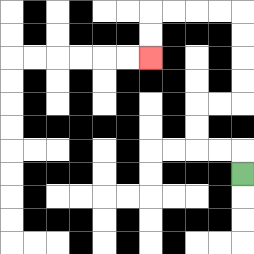{'start': '[10, 7]', 'end': '[6, 2]', 'path_directions': 'U,L,L,U,U,R,R,U,U,U,U,L,L,L,L,D,D', 'path_coordinates': '[[10, 7], [10, 6], [9, 6], [8, 6], [8, 5], [8, 4], [9, 4], [10, 4], [10, 3], [10, 2], [10, 1], [10, 0], [9, 0], [8, 0], [7, 0], [6, 0], [6, 1], [6, 2]]'}